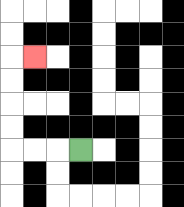{'start': '[3, 6]', 'end': '[1, 2]', 'path_directions': 'L,L,L,U,U,U,U,R', 'path_coordinates': '[[3, 6], [2, 6], [1, 6], [0, 6], [0, 5], [0, 4], [0, 3], [0, 2], [1, 2]]'}